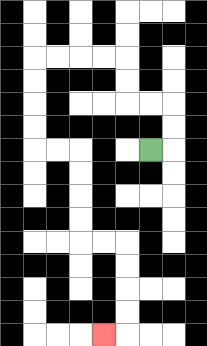{'start': '[6, 6]', 'end': '[4, 14]', 'path_directions': 'R,U,U,L,L,U,U,L,L,L,L,D,D,D,D,R,R,D,D,D,D,R,R,D,D,D,D,L', 'path_coordinates': '[[6, 6], [7, 6], [7, 5], [7, 4], [6, 4], [5, 4], [5, 3], [5, 2], [4, 2], [3, 2], [2, 2], [1, 2], [1, 3], [1, 4], [1, 5], [1, 6], [2, 6], [3, 6], [3, 7], [3, 8], [3, 9], [3, 10], [4, 10], [5, 10], [5, 11], [5, 12], [5, 13], [5, 14], [4, 14]]'}